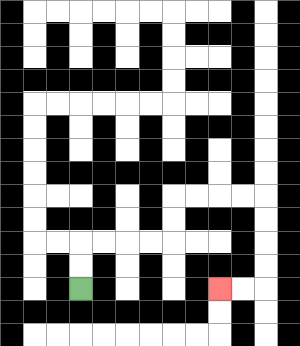{'start': '[3, 12]', 'end': '[9, 12]', 'path_directions': 'U,U,R,R,R,R,U,U,R,R,R,R,D,D,D,D,L,L', 'path_coordinates': '[[3, 12], [3, 11], [3, 10], [4, 10], [5, 10], [6, 10], [7, 10], [7, 9], [7, 8], [8, 8], [9, 8], [10, 8], [11, 8], [11, 9], [11, 10], [11, 11], [11, 12], [10, 12], [9, 12]]'}